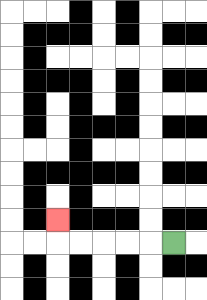{'start': '[7, 10]', 'end': '[2, 9]', 'path_directions': 'L,L,L,L,L,U', 'path_coordinates': '[[7, 10], [6, 10], [5, 10], [4, 10], [3, 10], [2, 10], [2, 9]]'}